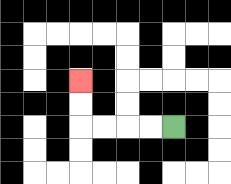{'start': '[7, 5]', 'end': '[3, 3]', 'path_directions': 'L,L,L,L,U,U', 'path_coordinates': '[[7, 5], [6, 5], [5, 5], [4, 5], [3, 5], [3, 4], [3, 3]]'}